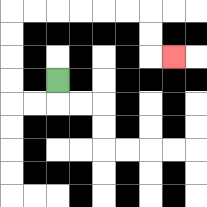{'start': '[2, 3]', 'end': '[7, 2]', 'path_directions': 'D,L,L,U,U,U,U,R,R,R,R,R,R,D,D,R', 'path_coordinates': '[[2, 3], [2, 4], [1, 4], [0, 4], [0, 3], [0, 2], [0, 1], [0, 0], [1, 0], [2, 0], [3, 0], [4, 0], [5, 0], [6, 0], [6, 1], [6, 2], [7, 2]]'}